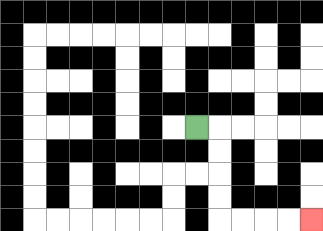{'start': '[8, 5]', 'end': '[13, 9]', 'path_directions': 'R,D,D,D,D,R,R,R,R', 'path_coordinates': '[[8, 5], [9, 5], [9, 6], [9, 7], [9, 8], [9, 9], [10, 9], [11, 9], [12, 9], [13, 9]]'}